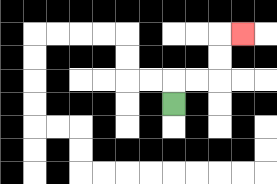{'start': '[7, 4]', 'end': '[10, 1]', 'path_directions': 'U,R,R,U,U,R', 'path_coordinates': '[[7, 4], [7, 3], [8, 3], [9, 3], [9, 2], [9, 1], [10, 1]]'}